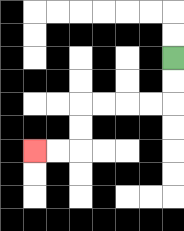{'start': '[7, 2]', 'end': '[1, 6]', 'path_directions': 'D,D,L,L,L,L,D,D,L,L', 'path_coordinates': '[[7, 2], [7, 3], [7, 4], [6, 4], [5, 4], [4, 4], [3, 4], [3, 5], [3, 6], [2, 6], [1, 6]]'}